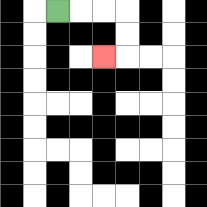{'start': '[2, 0]', 'end': '[4, 2]', 'path_directions': 'R,R,R,D,D,L', 'path_coordinates': '[[2, 0], [3, 0], [4, 0], [5, 0], [5, 1], [5, 2], [4, 2]]'}